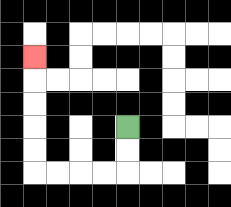{'start': '[5, 5]', 'end': '[1, 2]', 'path_directions': 'D,D,L,L,L,L,U,U,U,U,U', 'path_coordinates': '[[5, 5], [5, 6], [5, 7], [4, 7], [3, 7], [2, 7], [1, 7], [1, 6], [1, 5], [1, 4], [1, 3], [1, 2]]'}